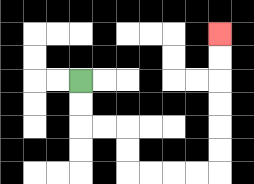{'start': '[3, 3]', 'end': '[9, 1]', 'path_directions': 'D,D,R,R,D,D,R,R,R,R,U,U,U,U,U,U', 'path_coordinates': '[[3, 3], [3, 4], [3, 5], [4, 5], [5, 5], [5, 6], [5, 7], [6, 7], [7, 7], [8, 7], [9, 7], [9, 6], [9, 5], [9, 4], [9, 3], [9, 2], [9, 1]]'}